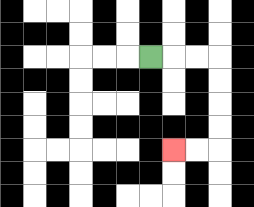{'start': '[6, 2]', 'end': '[7, 6]', 'path_directions': 'R,R,R,D,D,D,D,L,L', 'path_coordinates': '[[6, 2], [7, 2], [8, 2], [9, 2], [9, 3], [9, 4], [9, 5], [9, 6], [8, 6], [7, 6]]'}